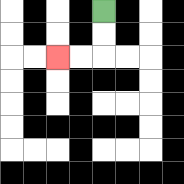{'start': '[4, 0]', 'end': '[2, 2]', 'path_directions': 'D,D,L,L', 'path_coordinates': '[[4, 0], [4, 1], [4, 2], [3, 2], [2, 2]]'}